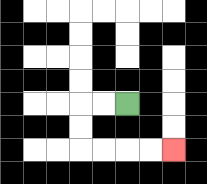{'start': '[5, 4]', 'end': '[7, 6]', 'path_directions': 'L,L,D,D,R,R,R,R', 'path_coordinates': '[[5, 4], [4, 4], [3, 4], [3, 5], [3, 6], [4, 6], [5, 6], [6, 6], [7, 6]]'}